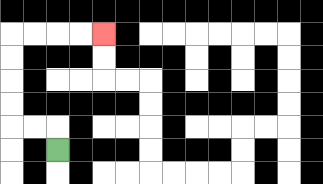{'start': '[2, 6]', 'end': '[4, 1]', 'path_directions': 'U,L,L,U,U,U,U,R,R,R,R', 'path_coordinates': '[[2, 6], [2, 5], [1, 5], [0, 5], [0, 4], [0, 3], [0, 2], [0, 1], [1, 1], [2, 1], [3, 1], [4, 1]]'}